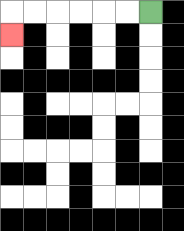{'start': '[6, 0]', 'end': '[0, 1]', 'path_directions': 'L,L,L,L,L,L,D', 'path_coordinates': '[[6, 0], [5, 0], [4, 0], [3, 0], [2, 0], [1, 0], [0, 0], [0, 1]]'}